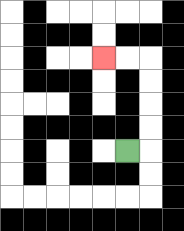{'start': '[5, 6]', 'end': '[4, 2]', 'path_directions': 'R,U,U,U,U,L,L', 'path_coordinates': '[[5, 6], [6, 6], [6, 5], [6, 4], [6, 3], [6, 2], [5, 2], [4, 2]]'}